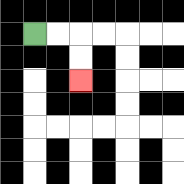{'start': '[1, 1]', 'end': '[3, 3]', 'path_directions': 'R,R,D,D', 'path_coordinates': '[[1, 1], [2, 1], [3, 1], [3, 2], [3, 3]]'}